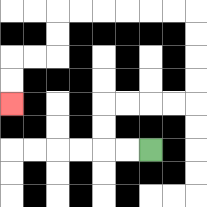{'start': '[6, 6]', 'end': '[0, 4]', 'path_directions': 'L,L,U,U,R,R,R,R,U,U,U,U,L,L,L,L,L,L,D,D,L,L,D,D', 'path_coordinates': '[[6, 6], [5, 6], [4, 6], [4, 5], [4, 4], [5, 4], [6, 4], [7, 4], [8, 4], [8, 3], [8, 2], [8, 1], [8, 0], [7, 0], [6, 0], [5, 0], [4, 0], [3, 0], [2, 0], [2, 1], [2, 2], [1, 2], [0, 2], [0, 3], [0, 4]]'}